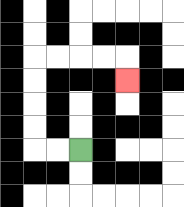{'start': '[3, 6]', 'end': '[5, 3]', 'path_directions': 'L,L,U,U,U,U,R,R,R,R,D', 'path_coordinates': '[[3, 6], [2, 6], [1, 6], [1, 5], [1, 4], [1, 3], [1, 2], [2, 2], [3, 2], [4, 2], [5, 2], [5, 3]]'}